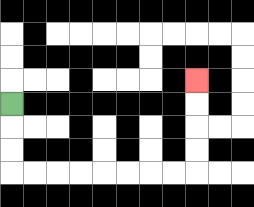{'start': '[0, 4]', 'end': '[8, 3]', 'path_directions': 'D,D,D,R,R,R,R,R,R,R,R,U,U,U,U', 'path_coordinates': '[[0, 4], [0, 5], [0, 6], [0, 7], [1, 7], [2, 7], [3, 7], [4, 7], [5, 7], [6, 7], [7, 7], [8, 7], [8, 6], [8, 5], [8, 4], [8, 3]]'}